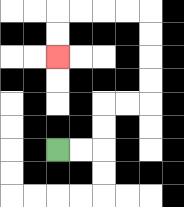{'start': '[2, 6]', 'end': '[2, 2]', 'path_directions': 'R,R,U,U,R,R,U,U,U,U,L,L,L,L,D,D', 'path_coordinates': '[[2, 6], [3, 6], [4, 6], [4, 5], [4, 4], [5, 4], [6, 4], [6, 3], [6, 2], [6, 1], [6, 0], [5, 0], [4, 0], [3, 0], [2, 0], [2, 1], [2, 2]]'}